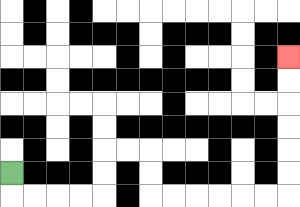{'start': '[0, 7]', 'end': '[12, 2]', 'path_directions': 'D,R,R,R,R,U,U,R,R,D,D,R,R,R,R,R,R,U,U,U,U,U,U', 'path_coordinates': '[[0, 7], [0, 8], [1, 8], [2, 8], [3, 8], [4, 8], [4, 7], [4, 6], [5, 6], [6, 6], [6, 7], [6, 8], [7, 8], [8, 8], [9, 8], [10, 8], [11, 8], [12, 8], [12, 7], [12, 6], [12, 5], [12, 4], [12, 3], [12, 2]]'}